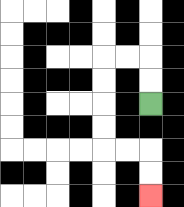{'start': '[6, 4]', 'end': '[6, 8]', 'path_directions': 'U,U,L,L,D,D,D,D,R,R,D,D', 'path_coordinates': '[[6, 4], [6, 3], [6, 2], [5, 2], [4, 2], [4, 3], [4, 4], [4, 5], [4, 6], [5, 6], [6, 6], [6, 7], [6, 8]]'}